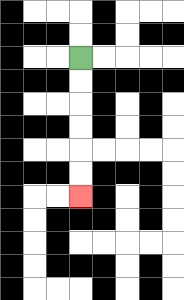{'start': '[3, 2]', 'end': '[3, 8]', 'path_directions': 'D,D,D,D,D,D', 'path_coordinates': '[[3, 2], [3, 3], [3, 4], [3, 5], [3, 6], [3, 7], [3, 8]]'}